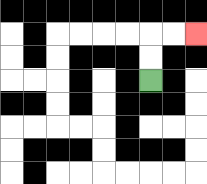{'start': '[6, 3]', 'end': '[8, 1]', 'path_directions': 'U,U,R,R', 'path_coordinates': '[[6, 3], [6, 2], [6, 1], [7, 1], [8, 1]]'}